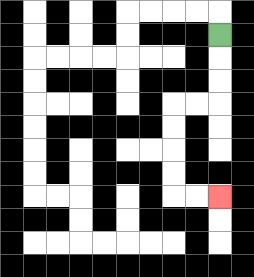{'start': '[9, 1]', 'end': '[9, 8]', 'path_directions': 'D,D,D,L,L,D,D,D,D,R,R', 'path_coordinates': '[[9, 1], [9, 2], [9, 3], [9, 4], [8, 4], [7, 4], [7, 5], [7, 6], [7, 7], [7, 8], [8, 8], [9, 8]]'}